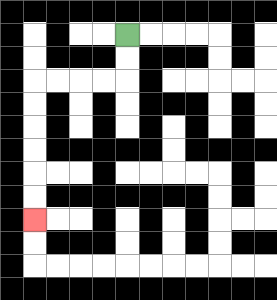{'start': '[5, 1]', 'end': '[1, 9]', 'path_directions': 'D,D,L,L,L,L,D,D,D,D,D,D', 'path_coordinates': '[[5, 1], [5, 2], [5, 3], [4, 3], [3, 3], [2, 3], [1, 3], [1, 4], [1, 5], [1, 6], [1, 7], [1, 8], [1, 9]]'}